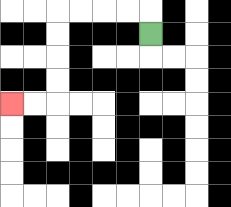{'start': '[6, 1]', 'end': '[0, 4]', 'path_directions': 'U,L,L,L,L,D,D,D,D,L,L', 'path_coordinates': '[[6, 1], [6, 0], [5, 0], [4, 0], [3, 0], [2, 0], [2, 1], [2, 2], [2, 3], [2, 4], [1, 4], [0, 4]]'}